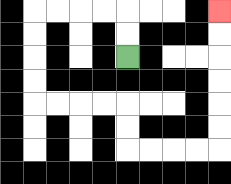{'start': '[5, 2]', 'end': '[9, 0]', 'path_directions': 'U,U,L,L,L,L,D,D,D,D,R,R,R,R,D,D,R,R,R,R,U,U,U,U,U,U', 'path_coordinates': '[[5, 2], [5, 1], [5, 0], [4, 0], [3, 0], [2, 0], [1, 0], [1, 1], [1, 2], [1, 3], [1, 4], [2, 4], [3, 4], [4, 4], [5, 4], [5, 5], [5, 6], [6, 6], [7, 6], [8, 6], [9, 6], [9, 5], [9, 4], [9, 3], [9, 2], [9, 1], [9, 0]]'}